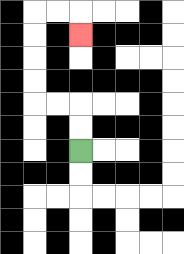{'start': '[3, 6]', 'end': '[3, 1]', 'path_directions': 'U,U,L,L,U,U,U,U,R,R,D', 'path_coordinates': '[[3, 6], [3, 5], [3, 4], [2, 4], [1, 4], [1, 3], [1, 2], [1, 1], [1, 0], [2, 0], [3, 0], [3, 1]]'}